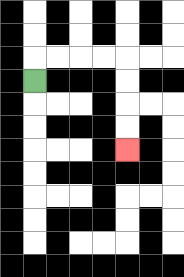{'start': '[1, 3]', 'end': '[5, 6]', 'path_directions': 'U,R,R,R,R,D,D,D,D', 'path_coordinates': '[[1, 3], [1, 2], [2, 2], [3, 2], [4, 2], [5, 2], [5, 3], [5, 4], [5, 5], [5, 6]]'}